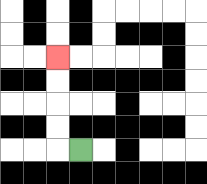{'start': '[3, 6]', 'end': '[2, 2]', 'path_directions': 'L,U,U,U,U', 'path_coordinates': '[[3, 6], [2, 6], [2, 5], [2, 4], [2, 3], [2, 2]]'}